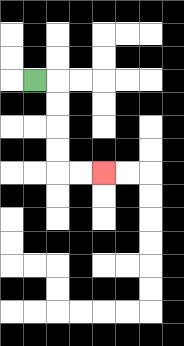{'start': '[1, 3]', 'end': '[4, 7]', 'path_directions': 'R,D,D,D,D,R,R', 'path_coordinates': '[[1, 3], [2, 3], [2, 4], [2, 5], [2, 6], [2, 7], [3, 7], [4, 7]]'}